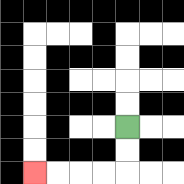{'start': '[5, 5]', 'end': '[1, 7]', 'path_directions': 'D,D,L,L,L,L', 'path_coordinates': '[[5, 5], [5, 6], [5, 7], [4, 7], [3, 7], [2, 7], [1, 7]]'}